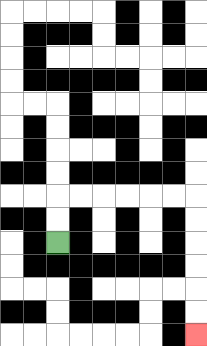{'start': '[2, 10]', 'end': '[8, 14]', 'path_directions': 'U,U,R,R,R,R,R,R,D,D,D,D,D,D', 'path_coordinates': '[[2, 10], [2, 9], [2, 8], [3, 8], [4, 8], [5, 8], [6, 8], [7, 8], [8, 8], [8, 9], [8, 10], [8, 11], [8, 12], [8, 13], [8, 14]]'}